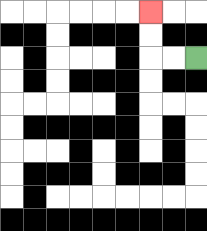{'start': '[8, 2]', 'end': '[6, 0]', 'path_directions': 'L,L,U,U', 'path_coordinates': '[[8, 2], [7, 2], [6, 2], [6, 1], [6, 0]]'}